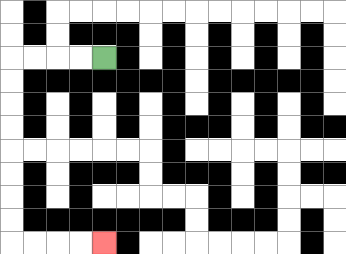{'start': '[4, 2]', 'end': '[4, 10]', 'path_directions': 'L,L,L,L,D,D,D,D,D,D,D,D,R,R,R,R', 'path_coordinates': '[[4, 2], [3, 2], [2, 2], [1, 2], [0, 2], [0, 3], [0, 4], [0, 5], [0, 6], [0, 7], [0, 8], [0, 9], [0, 10], [1, 10], [2, 10], [3, 10], [4, 10]]'}